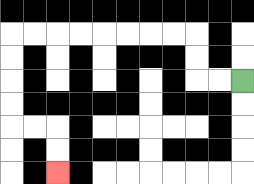{'start': '[10, 3]', 'end': '[2, 7]', 'path_directions': 'L,L,U,U,L,L,L,L,L,L,L,L,D,D,D,D,R,R,D,D', 'path_coordinates': '[[10, 3], [9, 3], [8, 3], [8, 2], [8, 1], [7, 1], [6, 1], [5, 1], [4, 1], [3, 1], [2, 1], [1, 1], [0, 1], [0, 2], [0, 3], [0, 4], [0, 5], [1, 5], [2, 5], [2, 6], [2, 7]]'}